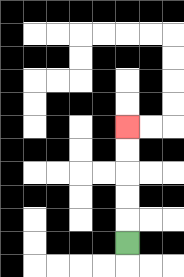{'start': '[5, 10]', 'end': '[5, 5]', 'path_directions': 'U,U,U,U,U', 'path_coordinates': '[[5, 10], [5, 9], [5, 8], [5, 7], [5, 6], [5, 5]]'}